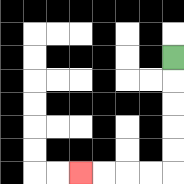{'start': '[7, 2]', 'end': '[3, 7]', 'path_directions': 'D,D,D,D,D,L,L,L,L', 'path_coordinates': '[[7, 2], [7, 3], [7, 4], [7, 5], [7, 6], [7, 7], [6, 7], [5, 7], [4, 7], [3, 7]]'}